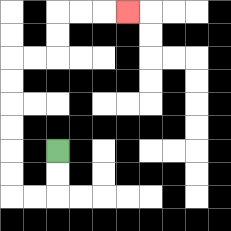{'start': '[2, 6]', 'end': '[5, 0]', 'path_directions': 'D,D,L,L,U,U,U,U,U,U,R,R,U,U,R,R,R', 'path_coordinates': '[[2, 6], [2, 7], [2, 8], [1, 8], [0, 8], [0, 7], [0, 6], [0, 5], [0, 4], [0, 3], [0, 2], [1, 2], [2, 2], [2, 1], [2, 0], [3, 0], [4, 0], [5, 0]]'}